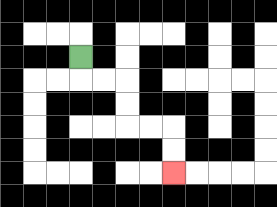{'start': '[3, 2]', 'end': '[7, 7]', 'path_directions': 'D,R,R,D,D,R,R,D,D', 'path_coordinates': '[[3, 2], [3, 3], [4, 3], [5, 3], [5, 4], [5, 5], [6, 5], [7, 5], [7, 6], [7, 7]]'}